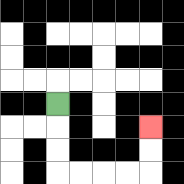{'start': '[2, 4]', 'end': '[6, 5]', 'path_directions': 'D,D,D,R,R,R,R,U,U', 'path_coordinates': '[[2, 4], [2, 5], [2, 6], [2, 7], [3, 7], [4, 7], [5, 7], [6, 7], [6, 6], [6, 5]]'}